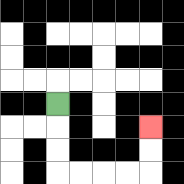{'start': '[2, 4]', 'end': '[6, 5]', 'path_directions': 'D,D,D,R,R,R,R,U,U', 'path_coordinates': '[[2, 4], [2, 5], [2, 6], [2, 7], [3, 7], [4, 7], [5, 7], [6, 7], [6, 6], [6, 5]]'}